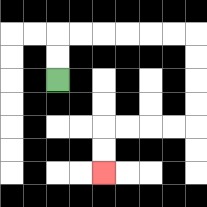{'start': '[2, 3]', 'end': '[4, 7]', 'path_directions': 'U,U,R,R,R,R,R,R,D,D,D,D,L,L,L,L,D,D', 'path_coordinates': '[[2, 3], [2, 2], [2, 1], [3, 1], [4, 1], [5, 1], [6, 1], [7, 1], [8, 1], [8, 2], [8, 3], [8, 4], [8, 5], [7, 5], [6, 5], [5, 5], [4, 5], [4, 6], [4, 7]]'}